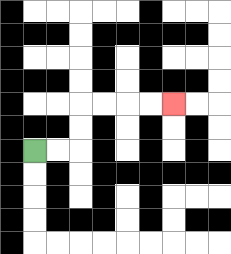{'start': '[1, 6]', 'end': '[7, 4]', 'path_directions': 'R,R,U,U,R,R,R,R', 'path_coordinates': '[[1, 6], [2, 6], [3, 6], [3, 5], [3, 4], [4, 4], [5, 4], [6, 4], [7, 4]]'}